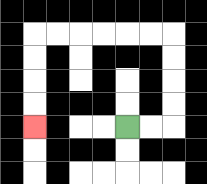{'start': '[5, 5]', 'end': '[1, 5]', 'path_directions': 'R,R,U,U,U,U,L,L,L,L,L,L,D,D,D,D', 'path_coordinates': '[[5, 5], [6, 5], [7, 5], [7, 4], [7, 3], [7, 2], [7, 1], [6, 1], [5, 1], [4, 1], [3, 1], [2, 1], [1, 1], [1, 2], [1, 3], [1, 4], [1, 5]]'}